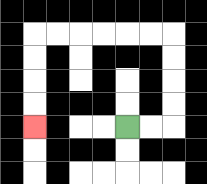{'start': '[5, 5]', 'end': '[1, 5]', 'path_directions': 'R,R,U,U,U,U,L,L,L,L,L,L,D,D,D,D', 'path_coordinates': '[[5, 5], [6, 5], [7, 5], [7, 4], [7, 3], [7, 2], [7, 1], [6, 1], [5, 1], [4, 1], [3, 1], [2, 1], [1, 1], [1, 2], [1, 3], [1, 4], [1, 5]]'}